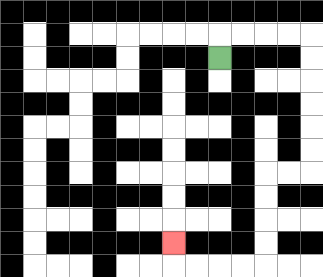{'start': '[9, 2]', 'end': '[7, 10]', 'path_directions': 'U,R,R,R,R,D,D,D,D,D,D,L,L,D,D,D,D,L,L,L,L,U', 'path_coordinates': '[[9, 2], [9, 1], [10, 1], [11, 1], [12, 1], [13, 1], [13, 2], [13, 3], [13, 4], [13, 5], [13, 6], [13, 7], [12, 7], [11, 7], [11, 8], [11, 9], [11, 10], [11, 11], [10, 11], [9, 11], [8, 11], [7, 11], [7, 10]]'}